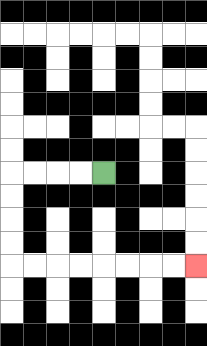{'start': '[4, 7]', 'end': '[8, 11]', 'path_directions': 'L,L,L,L,D,D,D,D,R,R,R,R,R,R,R,R', 'path_coordinates': '[[4, 7], [3, 7], [2, 7], [1, 7], [0, 7], [0, 8], [0, 9], [0, 10], [0, 11], [1, 11], [2, 11], [3, 11], [4, 11], [5, 11], [6, 11], [7, 11], [8, 11]]'}